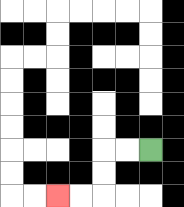{'start': '[6, 6]', 'end': '[2, 8]', 'path_directions': 'L,L,D,D,L,L', 'path_coordinates': '[[6, 6], [5, 6], [4, 6], [4, 7], [4, 8], [3, 8], [2, 8]]'}